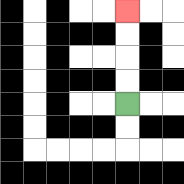{'start': '[5, 4]', 'end': '[5, 0]', 'path_directions': 'U,U,U,U', 'path_coordinates': '[[5, 4], [5, 3], [5, 2], [5, 1], [5, 0]]'}